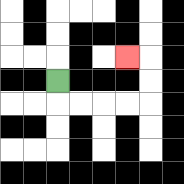{'start': '[2, 3]', 'end': '[5, 2]', 'path_directions': 'D,R,R,R,R,U,U,L', 'path_coordinates': '[[2, 3], [2, 4], [3, 4], [4, 4], [5, 4], [6, 4], [6, 3], [6, 2], [5, 2]]'}